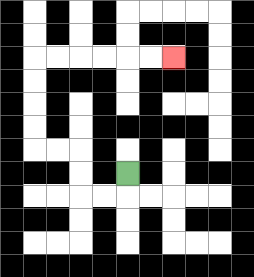{'start': '[5, 7]', 'end': '[7, 2]', 'path_directions': 'D,L,L,U,U,L,L,U,U,U,U,R,R,R,R,R,R', 'path_coordinates': '[[5, 7], [5, 8], [4, 8], [3, 8], [3, 7], [3, 6], [2, 6], [1, 6], [1, 5], [1, 4], [1, 3], [1, 2], [2, 2], [3, 2], [4, 2], [5, 2], [6, 2], [7, 2]]'}